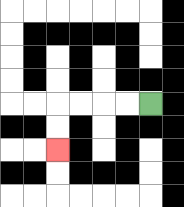{'start': '[6, 4]', 'end': '[2, 6]', 'path_directions': 'L,L,L,L,D,D', 'path_coordinates': '[[6, 4], [5, 4], [4, 4], [3, 4], [2, 4], [2, 5], [2, 6]]'}